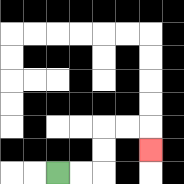{'start': '[2, 7]', 'end': '[6, 6]', 'path_directions': 'R,R,U,U,R,R,D', 'path_coordinates': '[[2, 7], [3, 7], [4, 7], [4, 6], [4, 5], [5, 5], [6, 5], [6, 6]]'}